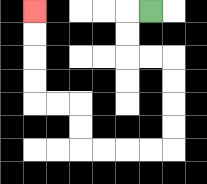{'start': '[6, 0]', 'end': '[1, 0]', 'path_directions': 'L,D,D,R,R,D,D,D,D,L,L,L,L,U,U,L,L,U,U,U,U', 'path_coordinates': '[[6, 0], [5, 0], [5, 1], [5, 2], [6, 2], [7, 2], [7, 3], [7, 4], [7, 5], [7, 6], [6, 6], [5, 6], [4, 6], [3, 6], [3, 5], [3, 4], [2, 4], [1, 4], [1, 3], [1, 2], [1, 1], [1, 0]]'}